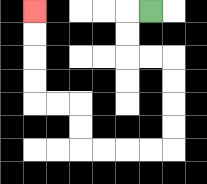{'start': '[6, 0]', 'end': '[1, 0]', 'path_directions': 'L,D,D,R,R,D,D,D,D,L,L,L,L,U,U,L,L,U,U,U,U', 'path_coordinates': '[[6, 0], [5, 0], [5, 1], [5, 2], [6, 2], [7, 2], [7, 3], [7, 4], [7, 5], [7, 6], [6, 6], [5, 6], [4, 6], [3, 6], [3, 5], [3, 4], [2, 4], [1, 4], [1, 3], [1, 2], [1, 1], [1, 0]]'}